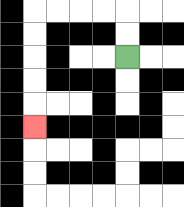{'start': '[5, 2]', 'end': '[1, 5]', 'path_directions': 'U,U,L,L,L,L,D,D,D,D,D', 'path_coordinates': '[[5, 2], [5, 1], [5, 0], [4, 0], [3, 0], [2, 0], [1, 0], [1, 1], [1, 2], [1, 3], [1, 4], [1, 5]]'}